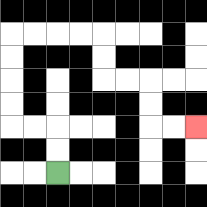{'start': '[2, 7]', 'end': '[8, 5]', 'path_directions': 'U,U,L,L,U,U,U,U,R,R,R,R,D,D,R,R,D,D,R,R', 'path_coordinates': '[[2, 7], [2, 6], [2, 5], [1, 5], [0, 5], [0, 4], [0, 3], [0, 2], [0, 1], [1, 1], [2, 1], [3, 1], [4, 1], [4, 2], [4, 3], [5, 3], [6, 3], [6, 4], [6, 5], [7, 5], [8, 5]]'}